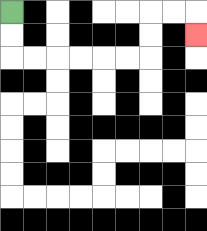{'start': '[0, 0]', 'end': '[8, 1]', 'path_directions': 'D,D,R,R,R,R,R,R,U,U,R,R,D', 'path_coordinates': '[[0, 0], [0, 1], [0, 2], [1, 2], [2, 2], [3, 2], [4, 2], [5, 2], [6, 2], [6, 1], [6, 0], [7, 0], [8, 0], [8, 1]]'}